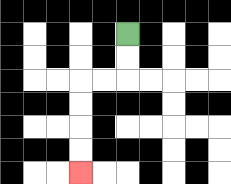{'start': '[5, 1]', 'end': '[3, 7]', 'path_directions': 'D,D,L,L,D,D,D,D', 'path_coordinates': '[[5, 1], [5, 2], [5, 3], [4, 3], [3, 3], [3, 4], [3, 5], [3, 6], [3, 7]]'}